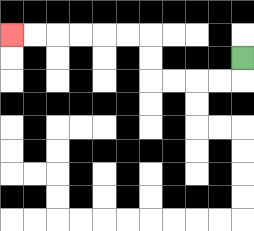{'start': '[10, 2]', 'end': '[0, 1]', 'path_directions': 'D,L,L,L,L,U,U,L,L,L,L,L,L', 'path_coordinates': '[[10, 2], [10, 3], [9, 3], [8, 3], [7, 3], [6, 3], [6, 2], [6, 1], [5, 1], [4, 1], [3, 1], [2, 1], [1, 1], [0, 1]]'}